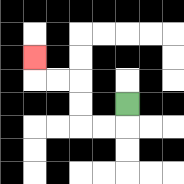{'start': '[5, 4]', 'end': '[1, 2]', 'path_directions': 'D,L,L,U,U,L,L,U', 'path_coordinates': '[[5, 4], [5, 5], [4, 5], [3, 5], [3, 4], [3, 3], [2, 3], [1, 3], [1, 2]]'}